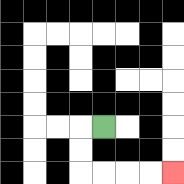{'start': '[4, 5]', 'end': '[7, 7]', 'path_directions': 'L,D,D,R,R,R,R', 'path_coordinates': '[[4, 5], [3, 5], [3, 6], [3, 7], [4, 7], [5, 7], [6, 7], [7, 7]]'}